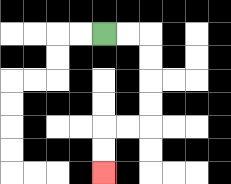{'start': '[4, 1]', 'end': '[4, 7]', 'path_directions': 'R,R,D,D,D,D,L,L,D,D', 'path_coordinates': '[[4, 1], [5, 1], [6, 1], [6, 2], [6, 3], [6, 4], [6, 5], [5, 5], [4, 5], [4, 6], [4, 7]]'}